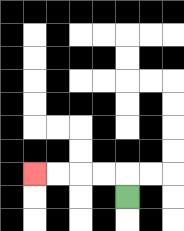{'start': '[5, 8]', 'end': '[1, 7]', 'path_directions': 'U,L,L,L,L', 'path_coordinates': '[[5, 8], [5, 7], [4, 7], [3, 7], [2, 7], [1, 7]]'}